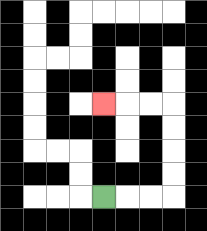{'start': '[4, 8]', 'end': '[4, 4]', 'path_directions': 'R,R,R,U,U,U,U,L,L,L', 'path_coordinates': '[[4, 8], [5, 8], [6, 8], [7, 8], [7, 7], [7, 6], [7, 5], [7, 4], [6, 4], [5, 4], [4, 4]]'}